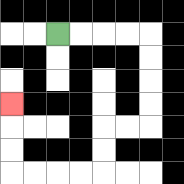{'start': '[2, 1]', 'end': '[0, 4]', 'path_directions': 'R,R,R,R,D,D,D,D,L,L,D,D,L,L,L,L,U,U,U', 'path_coordinates': '[[2, 1], [3, 1], [4, 1], [5, 1], [6, 1], [6, 2], [6, 3], [6, 4], [6, 5], [5, 5], [4, 5], [4, 6], [4, 7], [3, 7], [2, 7], [1, 7], [0, 7], [0, 6], [0, 5], [0, 4]]'}